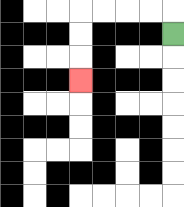{'start': '[7, 1]', 'end': '[3, 3]', 'path_directions': 'U,L,L,L,L,D,D,D', 'path_coordinates': '[[7, 1], [7, 0], [6, 0], [5, 0], [4, 0], [3, 0], [3, 1], [3, 2], [3, 3]]'}